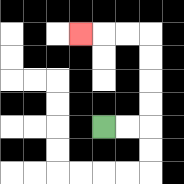{'start': '[4, 5]', 'end': '[3, 1]', 'path_directions': 'R,R,U,U,U,U,L,L,L', 'path_coordinates': '[[4, 5], [5, 5], [6, 5], [6, 4], [6, 3], [6, 2], [6, 1], [5, 1], [4, 1], [3, 1]]'}